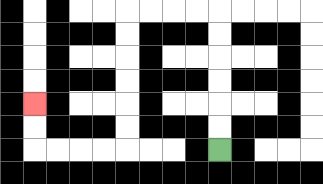{'start': '[9, 6]', 'end': '[1, 4]', 'path_directions': 'U,U,U,U,U,U,L,L,L,L,D,D,D,D,D,D,L,L,L,L,U,U', 'path_coordinates': '[[9, 6], [9, 5], [9, 4], [9, 3], [9, 2], [9, 1], [9, 0], [8, 0], [7, 0], [6, 0], [5, 0], [5, 1], [5, 2], [5, 3], [5, 4], [5, 5], [5, 6], [4, 6], [3, 6], [2, 6], [1, 6], [1, 5], [1, 4]]'}